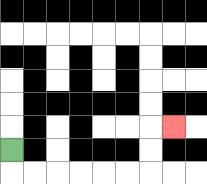{'start': '[0, 6]', 'end': '[7, 5]', 'path_directions': 'D,R,R,R,R,R,R,U,U,R', 'path_coordinates': '[[0, 6], [0, 7], [1, 7], [2, 7], [3, 7], [4, 7], [5, 7], [6, 7], [6, 6], [6, 5], [7, 5]]'}